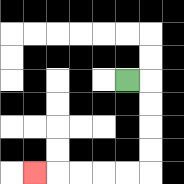{'start': '[5, 3]', 'end': '[1, 7]', 'path_directions': 'R,D,D,D,D,L,L,L,L,L', 'path_coordinates': '[[5, 3], [6, 3], [6, 4], [6, 5], [6, 6], [6, 7], [5, 7], [4, 7], [3, 7], [2, 7], [1, 7]]'}